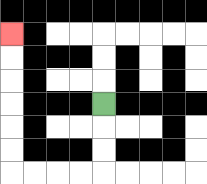{'start': '[4, 4]', 'end': '[0, 1]', 'path_directions': 'D,D,D,L,L,L,L,U,U,U,U,U,U', 'path_coordinates': '[[4, 4], [4, 5], [4, 6], [4, 7], [3, 7], [2, 7], [1, 7], [0, 7], [0, 6], [0, 5], [0, 4], [0, 3], [0, 2], [0, 1]]'}